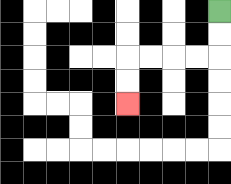{'start': '[9, 0]', 'end': '[5, 4]', 'path_directions': 'D,D,L,L,L,L,D,D', 'path_coordinates': '[[9, 0], [9, 1], [9, 2], [8, 2], [7, 2], [6, 2], [5, 2], [5, 3], [5, 4]]'}